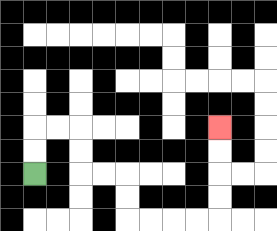{'start': '[1, 7]', 'end': '[9, 5]', 'path_directions': 'U,U,R,R,D,D,R,R,D,D,R,R,R,R,U,U,U,U', 'path_coordinates': '[[1, 7], [1, 6], [1, 5], [2, 5], [3, 5], [3, 6], [3, 7], [4, 7], [5, 7], [5, 8], [5, 9], [6, 9], [7, 9], [8, 9], [9, 9], [9, 8], [9, 7], [9, 6], [9, 5]]'}